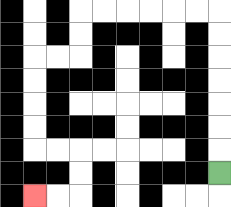{'start': '[9, 7]', 'end': '[1, 8]', 'path_directions': 'U,U,U,U,U,U,U,L,L,L,L,L,L,D,D,L,L,D,D,D,D,R,R,D,D,L,L', 'path_coordinates': '[[9, 7], [9, 6], [9, 5], [9, 4], [9, 3], [9, 2], [9, 1], [9, 0], [8, 0], [7, 0], [6, 0], [5, 0], [4, 0], [3, 0], [3, 1], [3, 2], [2, 2], [1, 2], [1, 3], [1, 4], [1, 5], [1, 6], [2, 6], [3, 6], [3, 7], [3, 8], [2, 8], [1, 8]]'}